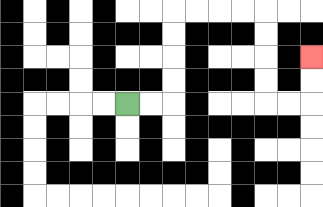{'start': '[5, 4]', 'end': '[13, 2]', 'path_directions': 'R,R,U,U,U,U,R,R,R,R,D,D,D,D,R,R,U,U', 'path_coordinates': '[[5, 4], [6, 4], [7, 4], [7, 3], [7, 2], [7, 1], [7, 0], [8, 0], [9, 0], [10, 0], [11, 0], [11, 1], [11, 2], [11, 3], [11, 4], [12, 4], [13, 4], [13, 3], [13, 2]]'}